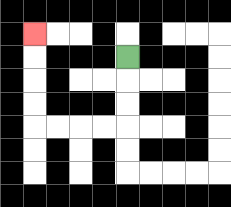{'start': '[5, 2]', 'end': '[1, 1]', 'path_directions': 'D,D,D,L,L,L,L,U,U,U,U', 'path_coordinates': '[[5, 2], [5, 3], [5, 4], [5, 5], [4, 5], [3, 5], [2, 5], [1, 5], [1, 4], [1, 3], [1, 2], [1, 1]]'}